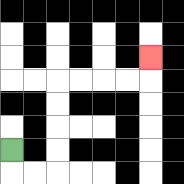{'start': '[0, 6]', 'end': '[6, 2]', 'path_directions': 'D,R,R,U,U,U,U,R,R,R,R,U', 'path_coordinates': '[[0, 6], [0, 7], [1, 7], [2, 7], [2, 6], [2, 5], [2, 4], [2, 3], [3, 3], [4, 3], [5, 3], [6, 3], [6, 2]]'}